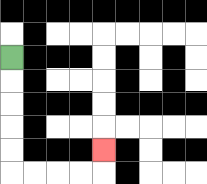{'start': '[0, 2]', 'end': '[4, 6]', 'path_directions': 'D,D,D,D,D,R,R,R,R,U', 'path_coordinates': '[[0, 2], [0, 3], [0, 4], [0, 5], [0, 6], [0, 7], [1, 7], [2, 7], [3, 7], [4, 7], [4, 6]]'}